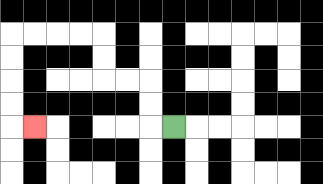{'start': '[7, 5]', 'end': '[1, 5]', 'path_directions': 'L,U,U,L,L,U,U,L,L,L,L,D,D,D,D,R', 'path_coordinates': '[[7, 5], [6, 5], [6, 4], [6, 3], [5, 3], [4, 3], [4, 2], [4, 1], [3, 1], [2, 1], [1, 1], [0, 1], [0, 2], [0, 3], [0, 4], [0, 5], [1, 5]]'}